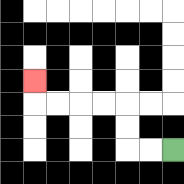{'start': '[7, 6]', 'end': '[1, 3]', 'path_directions': 'L,L,U,U,L,L,L,L,U', 'path_coordinates': '[[7, 6], [6, 6], [5, 6], [5, 5], [5, 4], [4, 4], [3, 4], [2, 4], [1, 4], [1, 3]]'}